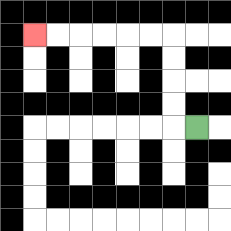{'start': '[8, 5]', 'end': '[1, 1]', 'path_directions': 'L,U,U,U,U,L,L,L,L,L,L', 'path_coordinates': '[[8, 5], [7, 5], [7, 4], [7, 3], [7, 2], [7, 1], [6, 1], [5, 1], [4, 1], [3, 1], [2, 1], [1, 1]]'}